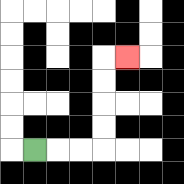{'start': '[1, 6]', 'end': '[5, 2]', 'path_directions': 'R,R,R,U,U,U,U,R', 'path_coordinates': '[[1, 6], [2, 6], [3, 6], [4, 6], [4, 5], [4, 4], [4, 3], [4, 2], [5, 2]]'}